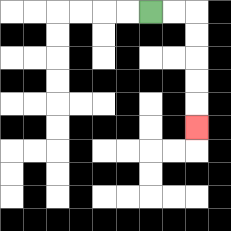{'start': '[6, 0]', 'end': '[8, 5]', 'path_directions': 'R,R,D,D,D,D,D', 'path_coordinates': '[[6, 0], [7, 0], [8, 0], [8, 1], [8, 2], [8, 3], [8, 4], [8, 5]]'}